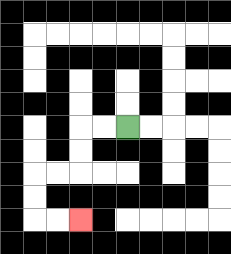{'start': '[5, 5]', 'end': '[3, 9]', 'path_directions': 'L,L,D,D,L,L,D,D,R,R', 'path_coordinates': '[[5, 5], [4, 5], [3, 5], [3, 6], [3, 7], [2, 7], [1, 7], [1, 8], [1, 9], [2, 9], [3, 9]]'}